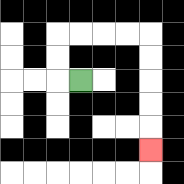{'start': '[3, 3]', 'end': '[6, 6]', 'path_directions': 'L,U,U,R,R,R,R,D,D,D,D,D', 'path_coordinates': '[[3, 3], [2, 3], [2, 2], [2, 1], [3, 1], [4, 1], [5, 1], [6, 1], [6, 2], [6, 3], [6, 4], [6, 5], [6, 6]]'}